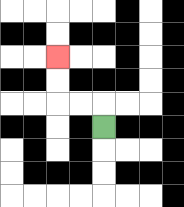{'start': '[4, 5]', 'end': '[2, 2]', 'path_directions': 'U,L,L,U,U', 'path_coordinates': '[[4, 5], [4, 4], [3, 4], [2, 4], [2, 3], [2, 2]]'}